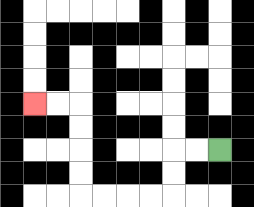{'start': '[9, 6]', 'end': '[1, 4]', 'path_directions': 'L,L,D,D,L,L,L,L,U,U,U,U,L,L', 'path_coordinates': '[[9, 6], [8, 6], [7, 6], [7, 7], [7, 8], [6, 8], [5, 8], [4, 8], [3, 8], [3, 7], [3, 6], [3, 5], [3, 4], [2, 4], [1, 4]]'}